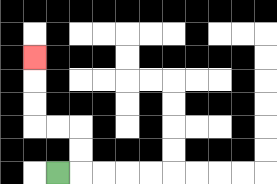{'start': '[2, 7]', 'end': '[1, 2]', 'path_directions': 'R,U,U,L,L,U,U,U', 'path_coordinates': '[[2, 7], [3, 7], [3, 6], [3, 5], [2, 5], [1, 5], [1, 4], [1, 3], [1, 2]]'}